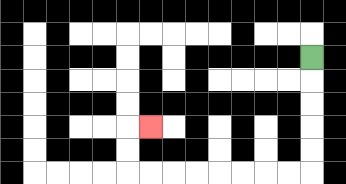{'start': '[13, 2]', 'end': '[6, 5]', 'path_directions': 'D,D,D,D,D,L,L,L,L,L,L,L,L,U,U,R', 'path_coordinates': '[[13, 2], [13, 3], [13, 4], [13, 5], [13, 6], [13, 7], [12, 7], [11, 7], [10, 7], [9, 7], [8, 7], [7, 7], [6, 7], [5, 7], [5, 6], [5, 5], [6, 5]]'}